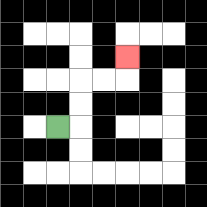{'start': '[2, 5]', 'end': '[5, 2]', 'path_directions': 'R,U,U,R,R,U', 'path_coordinates': '[[2, 5], [3, 5], [3, 4], [3, 3], [4, 3], [5, 3], [5, 2]]'}